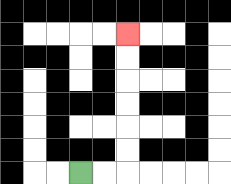{'start': '[3, 7]', 'end': '[5, 1]', 'path_directions': 'R,R,U,U,U,U,U,U', 'path_coordinates': '[[3, 7], [4, 7], [5, 7], [5, 6], [5, 5], [5, 4], [5, 3], [5, 2], [5, 1]]'}